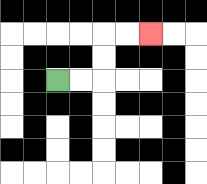{'start': '[2, 3]', 'end': '[6, 1]', 'path_directions': 'R,R,U,U,R,R', 'path_coordinates': '[[2, 3], [3, 3], [4, 3], [4, 2], [4, 1], [5, 1], [6, 1]]'}